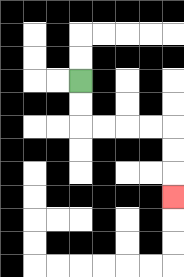{'start': '[3, 3]', 'end': '[7, 8]', 'path_directions': 'D,D,R,R,R,R,D,D,D', 'path_coordinates': '[[3, 3], [3, 4], [3, 5], [4, 5], [5, 5], [6, 5], [7, 5], [7, 6], [7, 7], [7, 8]]'}